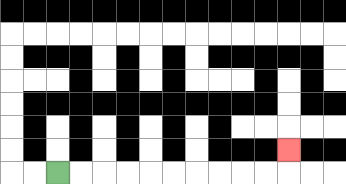{'start': '[2, 7]', 'end': '[12, 6]', 'path_directions': 'R,R,R,R,R,R,R,R,R,R,U', 'path_coordinates': '[[2, 7], [3, 7], [4, 7], [5, 7], [6, 7], [7, 7], [8, 7], [9, 7], [10, 7], [11, 7], [12, 7], [12, 6]]'}